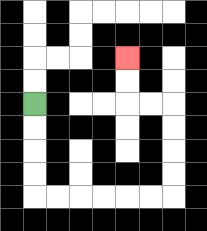{'start': '[1, 4]', 'end': '[5, 2]', 'path_directions': 'D,D,D,D,R,R,R,R,R,R,U,U,U,U,L,L,U,U', 'path_coordinates': '[[1, 4], [1, 5], [1, 6], [1, 7], [1, 8], [2, 8], [3, 8], [4, 8], [5, 8], [6, 8], [7, 8], [7, 7], [7, 6], [7, 5], [7, 4], [6, 4], [5, 4], [5, 3], [5, 2]]'}